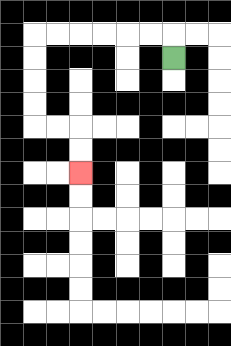{'start': '[7, 2]', 'end': '[3, 7]', 'path_directions': 'U,L,L,L,L,L,L,D,D,D,D,R,R,D,D', 'path_coordinates': '[[7, 2], [7, 1], [6, 1], [5, 1], [4, 1], [3, 1], [2, 1], [1, 1], [1, 2], [1, 3], [1, 4], [1, 5], [2, 5], [3, 5], [3, 6], [3, 7]]'}